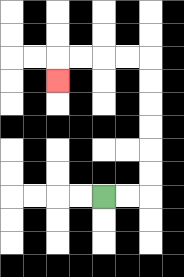{'start': '[4, 8]', 'end': '[2, 3]', 'path_directions': 'R,R,U,U,U,U,U,U,L,L,L,L,D', 'path_coordinates': '[[4, 8], [5, 8], [6, 8], [6, 7], [6, 6], [6, 5], [6, 4], [6, 3], [6, 2], [5, 2], [4, 2], [3, 2], [2, 2], [2, 3]]'}